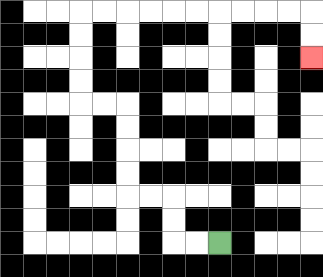{'start': '[9, 10]', 'end': '[13, 2]', 'path_directions': 'L,L,U,U,L,L,U,U,U,U,L,L,U,U,U,U,R,R,R,R,R,R,R,R,R,R,D,D', 'path_coordinates': '[[9, 10], [8, 10], [7, 10], [7, 9], [7, 8], [6, 8], [5, 8], [5, 7], [5, 6], [5, 5], [5, 4], [4, 4], [3, 4], [3, 3], [3, 2], [3, 1], [3, 0], [4, 0], [5, 0], [6, 0], [7, 0], [8, 0], [9, 0], [10, 0], [11, 0], [12, 0], [13, 0], [13, 1], [13, 2]]'}